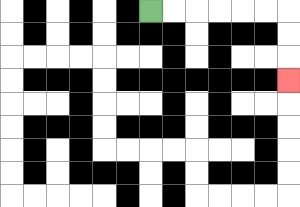{'start': '[6, 0]', 'end': '[12, 3]', 'path_directions': 'R,R,R,R,R,R,D,D,D', 'path_coordinates': '[[6, 0], [7, 0], [8, 0], [9, 0], [10, 0], [11, 0], [12, 0], [12, 1], [12, 2], [12, 3]]'}